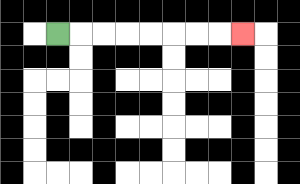{'start': '[2, 1]', 'end': '[10, 1]', 'path_directions': 'R,R,R,R,R,R,R,R', 'path_coordinates': '[[2, 1], [3, 1], [4, 1], [5, 1], [6, 1], [7, 1], [8, 1], [9, 1], [10, 1]]'}